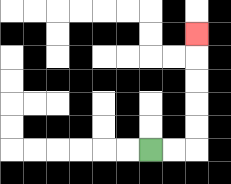{'start': '[6, 6]', 'end': '[8, 1]', 'path_directions': 'R,R,U,U,U,U,U', 'path_coordinates': '[[6, 6], [7, 6], [8, 6], [8, 5], [8, 4], [8, 3], [8, 2], [8, 1]]'}